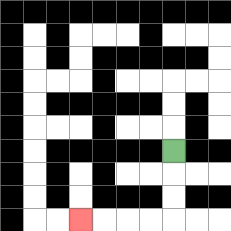{'start': '[7, 6]', 'end': '[3, 9]', 'path_directions': 'D,D,D,L,L,L,L', 'path_coordinates': '[[7, 6], [7, 7], [7, 8], [7, 9], [6, 9], [5, 9], [4, 9], [3, 9]]'}